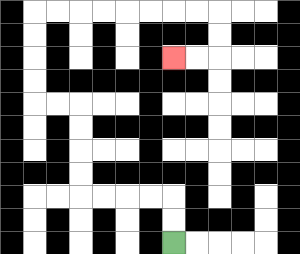{'start': '[7, 10]', 'end': '[7, 2]', 'path_directions': 'U,U,L,L,L,L,U,U,U,U,L,L,U,U,U,U,R,R,R,R,R,R,R,R,D,D,L,L', 'path_coordinates': '[[7, 10], [7, 9], [7, 8], [6, 8], [5, 8], [4, 8], [3, 8], [3, 7], [3, 6], [3, 5], [3, 4], [2, 4], [1, 4], [1, 3], [1, 2], [1, 1], [1, 0], [2, 0], [3, 0], [4, 0], [5, 0], [6, 0], [7, 0], [8, 0], [9, 0], [9, 1], [9, 2], [8, 2], [7, 2]]'}